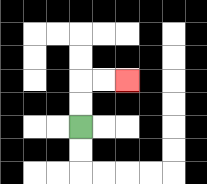{'start': '[3, 5]', 'end': '[5, 3]', 'path_directions': 'U,U,R,R', 'path_coordinates': '[[3, 5], [3, 4], [3, 3], [4, 3], [5, 3]]'}